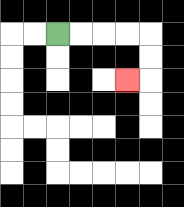{'start': '[2, 1]', 'end': '[5, 3]', 'path_directions': 'R,R,R,R,D,D,L', 'path_coordinates': '[[2, 1], [3, 1], [4, 1], [5, 1], [6, 1], [6, 2], [6, 3], [5, 3]]'}